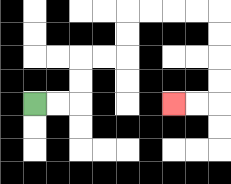{'start': '[1, 4]', 'end': '[7, 4]', 'path_directions': 'R,R,U,U,R,R,U,U,R,R,R,R,D,D,D,D,L,L', 'path_coordinates': '[[1, 4], [2, 4], [3, 4], [3, 3], [3, 2], [4, 2], [5, 2], [5, 1], [5, 0], [6, 0], [7, 0], [8, 0], [9, 0], [9, 1], [9, 2], [9, 3], [9, 4], [8, 4], [7, 4]]'}